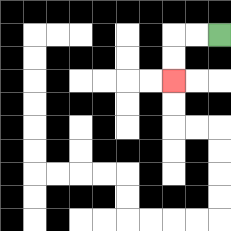{'start': '[9, 1]', 'end': '[7, 3]', 'path_directions': 'L,L,D,D', 'path_coordinates': '[[9, 1], [8, 1], [7, 1], [7, 2], [7, 3]]'}